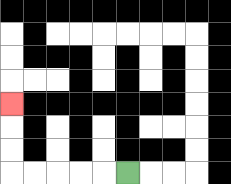{'start': '[5, 7]', 'end': '[0, 4]', 'path_directions': 'L,L,L,L,L,U,U,U', 'path_coordinates': '[[5, 7], [4, 7], [3, 7], [2, 7], [1, 7], [0, 7], [0, 6], [0, 5], [0, 4]]'}